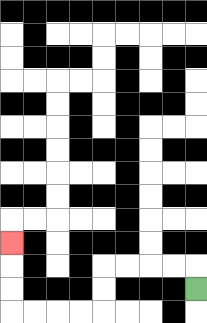{'start': '[8, 12]', 'end': '[0, 10]', 'path_directions': 'U,L,L,L,L,D,D,L,L,L,L,U,U,U', 'path_coordinates': '[[8, 12], [8, 11], [7, 11], [6, 11], [5, 11], [4, 11], [4, 12], [4, 13], [3, 13], [2, 13], [1, 13], [0, 13], [0, 12], [0, 11], [0, 10]]'}